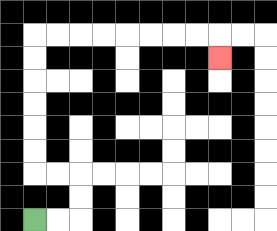{'start': '[1, 9]', 'end': '[9, 2]', 'path_directions': 'R,R,U,U,L,L,U,U,U,U,U,U,R,R,R,R,R,R,R,R,D', 'path_coordinates': '[[1, 9], [2, 9], [3, 9], [3, 8], [3, 7], [2, 7], [1, 7], [1, 6], [1, 5], [1, 4], [1, 3], [1, 2], [1, 1], [2, 1], [3, 1], [4, 1], [5, 1], [6, 1], [7, 1], [8, 1], [9, 1], [9, 2]]'}